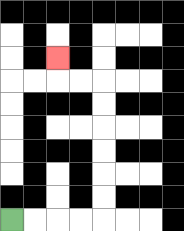{'start': '[0, 9]', 'end': '[2, 2]', 'path_directions': 'R,R,R,R,U,U,U,U,U,U,L,L,U', 'path_coordinates': '[[0, 9], [1, 9], [2, 9], [3, 9], [4, 9], [4, 8], [4, 7], [4, 6], [4, 5], [4, 4], [4, 3], [3, 3], [2, 3], [2, 2]]'}